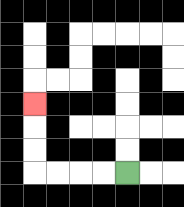{'start': '[5, 7]', 'end': '[1, 4]', 'path_directions': 'L,L,L,L,U,U,U', 'path_coordinates': '[[5, 7], [4, 7], [3, 7], [2, 7], [1, 7], [1, 6], [1, 5], [1, 4]]'}